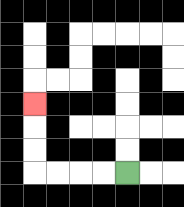{'start': '[5, 7]', 'end': '[1, 4]', 'path_directions': 'L,L,L,L,U,U,U', 'path_coordinates': '[[5, 7], [4, 7], [3, 7], [2, 7], [1, 7], [1, 6], [1, 5], [1, 4]]'}